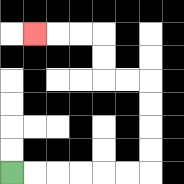{'start': '[0, 7]', 'end': '[1, 1]', 'path_directions': 'R,R,R,R,R,R,U,U,U,U,L,L,U,U,L,L,L', 'path_coordinates': '[[0, 7], [1, 7], [2, 7], [3, 7], [4, 7], [5, 7], [6, 7], [6, 6], [6, 5], [6, 4], [6, 3], [5, 3], [4, 3], [4, 2], [4, 1], [3, 1], [2, 1], [1, 1]]'}